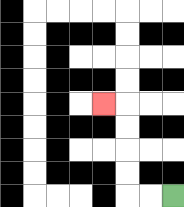{'start': '[7, 8]', 'end': '[4, 4]', 'path_directions': 'L,L,U,U,U,U,L', 'path_coordinates': '[[7, 8], [6, 8], [5, 8], [5, 7], [5, 6], [5, 5], [5, 4], [4, 4]]'}